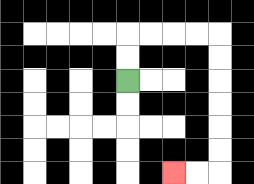{'start': '[5, 3]', 'end': '[7, 7]', 'path_directions': 'U,U,R,R,R,R,D,D,D,D,D,D,L,L', 'path_coordinates': '[[5, 3], [5, 2], [5, 1], [6, 1], [7, 1], [8, 1], [9, 1], [9, 2], [9, 3], [9, 4], [9, 5], [9, 6], [9, 7], [8, 7], [7, 7]]'}